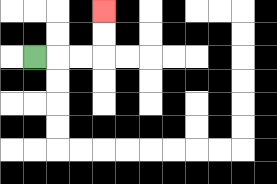{'start': '[1, 2]', 'end': '[4, 0]', 'path_directions': 'R,R,R,U,U', 'path_coordinates': '[[1, 2], [2, 2], [3, 2], [4, 2], [4, 1], [4, 0]]'}